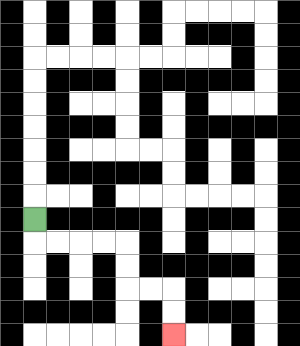{'start': '[1, 9]', 'end': '[7, 14]', 'path_directions': 'D,R,R,R,R,D,D,R,R,D,D', 'path_coordinates': '[[1, 9], [1, 10], [2, 10], [3, 10], [4, 10], [5, 10], [5, 11], [5, 12], [6, 12], [7, 12], [7, 13], [7, 14]]'}